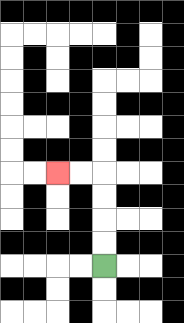{'start': '[4, 11]', 'end': '[2, 7]', 'path_directions': 'U,U,U,U,L,L', 'path_coordinates': '[[4, 11], [4, 10], [4, 9], [4, 8], [4, 7], [3, 7], [2, 7]]'}